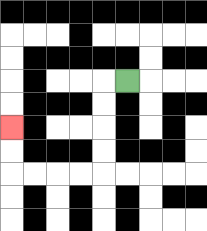{'start': '[5, 3]', 'end': '[0, 5]', 'path_directions': 'L,D,D,D,D,L,L,L,L,U,U', 'path_coordinates': '[[5, 3], [4, 3], [4, 4], [4, 5], [4, 6], [4, 7], [3, 7], [2, 7], [1, 7], [0, 7], [0, 6], [0, 5]]'}